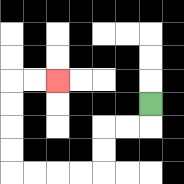{'start': '[6, 4]', 'end': '[2, 3]', 'path_directions': 'D,L,L,D,D,L,L,L,L,U,U,U,U,R,R', 'path_coordinates': '[[6, 4], [6, 5], [5, 5], [4, 5], [4, 6], [4, 7], [3, 7], [2, 7], [1, 7], [0, 7], [0, 6], [0, 5], [0, 4], [0, 3], [1, 3], [2, 3]]'}